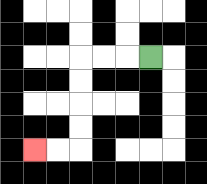{'start': '[6, 2]', 'end': '[1, 6]', 'path_directions': 'L,L,L,D,D,D,D,L,L', 'path_coordinates': '[[6, 2], [5, 2], [4, 2], [3, 2], [3, 3], [3, 4], [3, 5], [3, 6], [2, 6], [1, 6]]'}